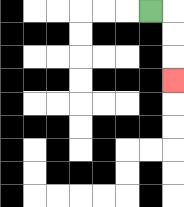{'start': '[6, 0]', 'end': '[7, 3]', 'path_directions': 'R,D,D,D', 'path_coordinates': '[[6, 0], [7, 0], [7, 1], [7, 2], [7, 3]]'}